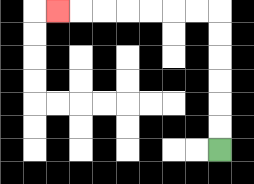{'start': '[9, 6]', 'end': '[2, 0]', 'path_directions': 'U,U,U,U,U,U,L,L,L,L,L,L,L', 'path_coordinates': '[[9, 6], [9, 5], [9, 4], [9, 3], [9, 2], [9, 1], [9, 0], [8, 0], [7, 0], [6, 0], [5, 0], [4, 0], [3, 0], [2, 0]]'}